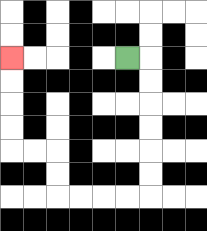{'start': '[5, 2]', 'end': '[0, 2]', 'path_directions': 'R,D,D,D,D,D,D,L,L,L,L,U,U,L,L,U,U,U,U', 'path_coordinates': '[[5, 2], [6, 2], [6, 3], [6, 4], [6, 5], [6, 6], [6, 7], [6, 8], [5, 8], [4, 8], [3, 8], [2, 8], [2, 7], [2, 6], [1, 6], [0, 6], [0, 5], [0, 4], [0, 3], [0, 2]]'}